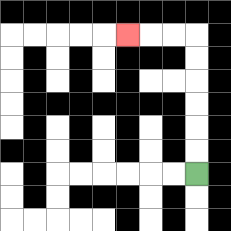{'start': '[8, 7]', 'end': '[5, 1]', 'path_directions': 'U,U,U,U,U,U,L,L,L', 'path_coordinates': '[[8, 7], [8, 6], [8, 5], [8, 4], [8, 3], [8, 2], [8, 1], [7, 1], [6, 1], [5, 1]]'}